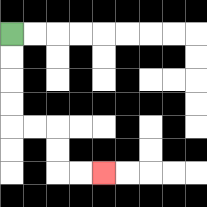{'start': '[0, 1]', 'end': '[4, 7]', 'path_directions': 'D,D,D,D,R,R,D,D,R,R', 'path_coordinates': '[[0, 1], [0, 2], [0, 3], [0, 4], [0, 5], [1, 5], [2, 5], [2, 6], [2, 7], [3, 7], [4, 7]]'}